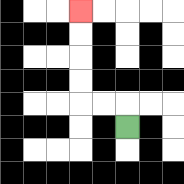{'start': '[5, 5]', 'end': '[3, 0]', 'path_directions': 'U,L,L,U,U,U,U', 'path_coordinates': '[[5, 5], [5, 4], [4, 4], [3, 4], [3, 3], [3, 2], [3, 1], [3, 0]]'}